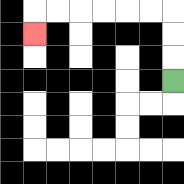{'start': '[7, 3]', 'end': '[1, 1]', 'path_directions': 'U,U,U,L,L,L,L,L,L,D', 'path_coordinates': '[[7, 3], [7, 2], [7, 1], [7, 0], [6, 0], [5, 0], [4, 0], [3, 0], [2, 0], [1, 0], [1, 1]]'}